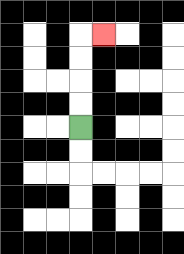{'start': '[3, 5]', 'end': '[4, 1]', 'path_directions': 'U,U,U,U,R', 'path_coordinates': '[[3, 5], [3, 4], [3, 3], [3, 2], [3, 1], [4, 1]]'}